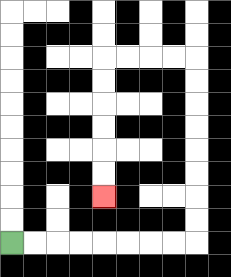{'start': '[0, 10]', 'end': '[4, 8]', 'path_directions': 'R,R,R,R,R,R,R,R,U,U,U,U,U,U,U,U,L,L,L,L,D,D,D,D,D,D', 'path_coordinates': '[[0, 10], [1, 10], [2, 10], [3, 10], [4, 10], [5, 10], [6, 10], [7, 10], [8, 10], [8, 9], [8, 8], [8, 7], [8, 6], [8, 5], [8, 4], [8, 3], [8, 2], [7, 2], [6, 2], [5, 2], [4, 2], [4, 3], [4, 4], [4, 5], [4, 6], [4, 7], [4, 8]]'}